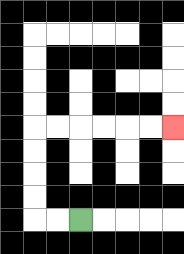{'start': '[3, 9]', 'end': '[7, 5]', 'path_directions': 'L,L,U,U,U,U,R,R,R,R,R,R', 'path_coordinates': '[[3, 9], [2, 9], [1, 9], [1, 8], [1, 7], [1, 6], [1, 5], [2, 5], [3, 5], [4, 5], [5, 5], [6, 5], [7, 5]]'}